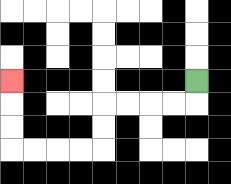{'start': '[8, 3]', 'end': '[0, 3]', 'path_directions': 'D,L,L,L,L,D,D,L,L,L,L,U,U,U', 'path_coordinates': '[[8, 3], [8, 4], [7, 4], [6, 4], [5, 4], [4, 4], [4, 5], [4, 6], [3, 6], [2, 6], [1, 6], [0, 6], [0, 5], [0, 4], [0, 3]]'}